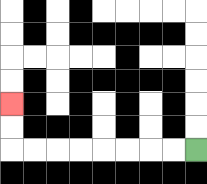{'start': '[8, 6]', 'end': '[0, 4]', 'path_directions': 'L,L,L,L,L,L,L,L,U,U', 'path_coordinates': '[[8, 6], [7, 6], [6, 6], [5, 6], [4, 6], [3, 6], [2, 6], [1, 6], [0, 6], [0, 5], [0, 4]]'}